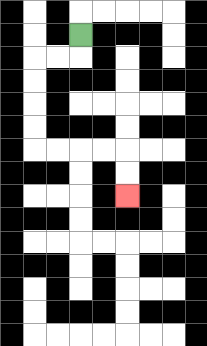{'start': '[3, 1]', 'end': '[5, 8]', 'path_directions': 'D,L,L,D,D,D,D,R,R,R,R,D,D', 'path_coordinates': '[[3, 1], [3, 2], [2, 2], [1, 2], [1, 3], [1, 4], [1, 5], [1, 6], [2, 6], [3, 6], [4, 6], [5, 6], [5, 7], [5, 8]]'}